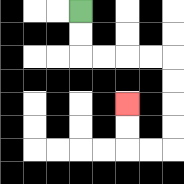{'start': '[3, 0]', 'end': '[5, 4]', 'path_directions': 'D,D,R,R,R,R,D,D,D,D,L,L,U,U', 'path_coordinates': '[[3, 0], [3, 1], [3, 2], [4, 2], [5, 2], [6, 2], [7, 2], [7, 3], [7, 4], [7, 5], [7, 6], [6, 6], [5, 6], [5, 5], [5, 4]]'}